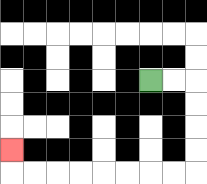{'start': '[6, 3]', 'end': '[0, 6]', 'path_directions': 'R,R,D,D,D,D,L,L,L,L,L,L,L,L,U', 'path_coordinates': '[[6, 3], [7, 3], [8, 3], [8, 4], [8, 5], [8, 6], [8, 7], [7, 7], [6, 7], [5, 7], [4, 7], [3, 7], [2, 7], [1, 7], [0, 7], [0, 6]]'}